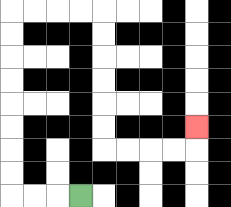{'start': '[3, 8]', 'end': '[8, 5]', 'path_directions': 'L,L,L,U,U,U,U,U,U,U,U,R,R,R,R,D,D,D,D,D,D,R,R,R,R,U', 'path_coordinates': '[[3, 8], [2, 8], [1, 8], [0, 8], [0, 7], [0, 6], [0, 5], [0, 4], [0, 3], [0, 2], [0, 1], [0, 0], [1, 0], [2, 0], [3, 0], [4, 0], [4, 1], [4, 2], [4, 3], [4, 4], [4, 5], [4, 6], [5, 6], [6, 6], [7, 6], [8, 6], [8, 5]]'}